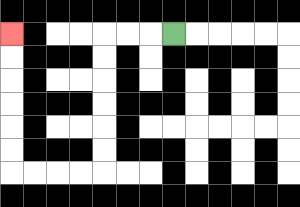{'start': '[7, 1]', 'end': '[0, 1]', 'path_directions': 'L,L,L,D,D,D,D,D,D,L,L,L,L,U,U,U,U,U,U', 'path_coordinates': '[[7, 1], [6, 1], [5, 1], [4, 1], [4, 2], [4, 3], [4, 4], [4, 5], [4, 6], [4, 7], [3, 7], [2, 7], [1, 7], [0, 7], [0, 6], [0, 5], [0, 4], [0, 3], [0, 2], [0, 1]]'}